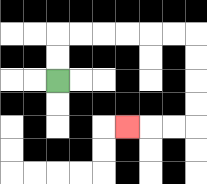{'start': '[2, 3]', 'end': '[5, 5]', 'path_directions': 'U,U,R,R,R,R,R,R,D,D,D,D,L,L,L', 'path_coordinates': '[[2, 3], [2, 2], [2, 1], [3, 1], [4, 1], [5, 1], [6, 1], [7, 1], [8, 1], [8, 2], [8, 3], [8, 4], [8, 5], [7, 5], [6, 5], [5, 5]]'}